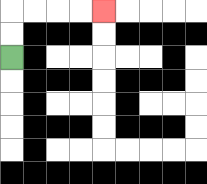{'start': '[0, 2]', 'end': '[4, 0]', 'path_directions': 'U,U,R,R,R,R', 'path_coordinates': '[[0, 2], [0, 1], [0, 0], [1, 0], [2, 0], [3, 0], [4, 0]]'}